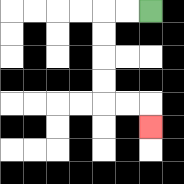{'start': '[6, 0]', 'end': '[6, 5]', 'path_directions': 'L,L,D,D,D,D,R,R,D', 'path_coordinates': '[[6, 0], [5, 0], [4, 0], [4, 1], [4, 2], [4, 3], [4, 4], [5, 4], [6, 4], [6, 5]]'}